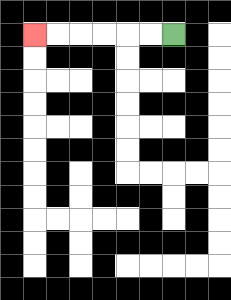{'start': '[7, 1]', 'end': '[1, 1]', 'path_directions': 'L,L,L,L,L,L', 'path_coordinates': '[[7, 1], [6, 1], [5, 1], [4, 1], [3, 1], [2, 1], [1, 1]]'}